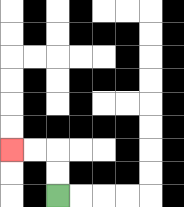{'start': '[2, 8]', 'end': '[0, 6]', 'path_directions': 'U,U,L,L', 'path_coordinates': '[[2, 8], [2, 7], [2, 6], [1, 6], [0, 6]]'}